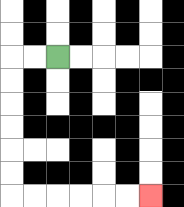{'start': '[2, 2]', 'end': '[6, 8]', 'path_directions': 'L,L,D,D,D,D,D,D,R,R,R,R,R,R', 'path_coordinates': '[[2, 2], [1, 2], [0, 2], [0, 3], [0, 4], [0, 5], [0, 6], [0, 7], [0, 8], [1, 8], [2, 8], [3, 8], [4, 8], [5, 8], [6, 8]]'}